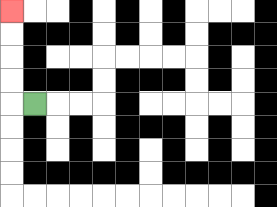{'start': '[1, 4]', 'end': '[0, 0]', 'path_directions': 'L,U,U,U,U', 'path_coordinates': '[[1, 4], [0, 4], [0, 3], [0, 2], [0, 1], [0, 0]]'}